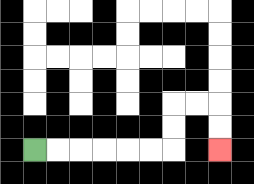{'start': '[1, 6]', 'end': '[9, 6]', 'path_directions': 'R,R,R,R,R,R,U,U,R,R,D,D', 'path_coordinates': '[[1, 6], [2, 6], [3, 6], [4, 6], [5, 6], [6, 6], [7, 6], [7, 5], [7, 4], [8, 4], [9, 4], [9, 5], [9, 6]]'}